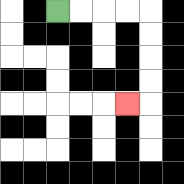{'start': '[2, 0]', 'end': '[5, 4]', 'path_directions': 'R,R,R,R,D,D,D,D,L', 'path_coordinates': '[[2, 0], [3, 0], [4, 0], [5, 0], [6, 0], [6, 1], [6, 2], [6, 3], [6, 4], [5, 4]]'}